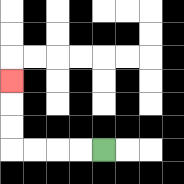{'start': '[4, 6]', 'end': '[0, 3]', 'path_directions': 'L,L,L,L,U,U,U', 'path_coordinates': '[[4, 6], [3, 6], [2, 6], [1, 6], [0, 6], [0, 5], [0, 4], [0, 3]]'}